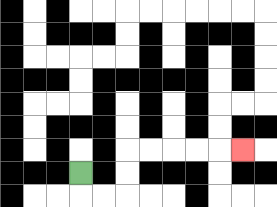{'start': '[3, 7]', 'end': '[10, 6]', 'path_directions': 'D,R,R,U,U,R,R,R,R,R', 'path_coordinates': '[[3, 7], [3, 8], [4, 8], [5, 8], [5, 7], [5, 6], [6, 6], [7, 6], [8, 6], [9, 6], [10, 6]]'}